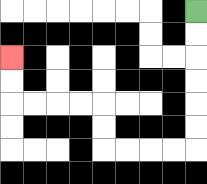{'start': '[8, 0]', 'end': '[0, 2]', 'path_directions': 'D,D,D,D,D,D,L,L,L,L,U,U,L,L,L,L,U,U', 'path_coordinates': '[[8, 0], [8, 1], [8, 2], [8, 3], [8, 4], [8, 5], [8, 6], [7, 6], [6, 6], [5, 6], [4, 6], [4, 5], [4, 4], [3, 4], [2, 4], [1, 4], [0, 4], [0, 3], [0, 2]]'}